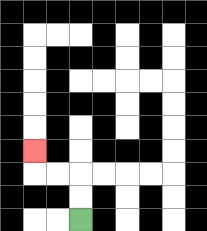{'start': '[3, 9]', 'end': '[1, 6]', 'path_directions': 'U,U,L,L,U', 'path_coordinates': '[[3, 9], [3, 8], [3, 7], [2, 7], [1, 7], [1, 6]]'}